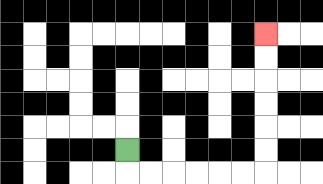{'start': '[5, 6]', 'end': '[11, 1]', 'path_directions': 'D,R,R,R,R,R,R,U,U,U,U,U,U', 'path_coordinates': '[[5, 6], [5, 7], [6, 7], [7, 7], [8, 7], [9, 7], [10, 7], [11, 7], [11, 6], [11, 5], [11, 4], [11, 3], [11, 2], [11, 1]]'}